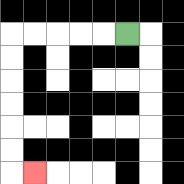{'start': '[5, 1]', 'end': '[1, 7]', 'path_directions': 'L,L,L,L,L,D,D,D,D,D,D,R', 'path_coordinates': '[[5, 1], [4, 1], [3, 1], [2, 1], [1, 1], [0, 1], [0, 2], [0, 3], [0, 4], [0, 5], [0, 6], [0, 7], [1, 7]]'}